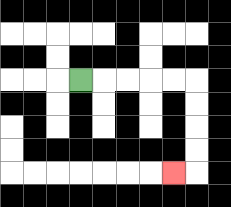{'start': '[3, 3]', 'end': '[7, 7]', 'path_directions': 'R,R,R,R,R,D,D,D,D,L', 'path_coordinates': '[[3, 3], [4, 3], [5, 3], [6, 3], [7, 3], [8, 3], [8, 4], [8, 5], [8, 6], [8, 7], [7, 7]]'}